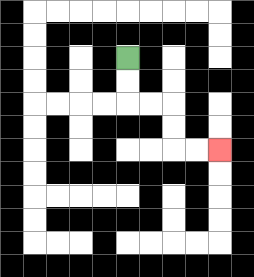{'start': '[5, 2]', 'end': '[9, 6]', 'path_directions': 'D,D,R,R,D,D,R,R', 'path_coordinates': '[[5, 2], [5, 3], [5, 4], [6, 4], [7, 4], [7, 5], [7, 6], [8, 6], [9, 6]]'}